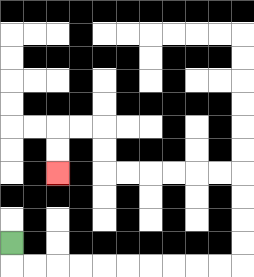{'start': '[0, 10]', 'end': '[2, 7]', 'path_directions': 'D,R,R,R,R,R,R,R,R,R,R,U,U,U,U,L,L,L,L,L,L,U,U,L,L,D,D', 'path_coordinates': '[[0, 10], [0, 11], [1, 11], [2, 11], [3, 11], [4, 11], [5, 11], [6, 11], [7, 11], [8, 11], [9, 11], [10, 11], [10, 10], [10, 9], [10, 8], [10, 7], [9, 7], [8, 7], [7, 7], [6, 7], [5, 7], [4, 7], [4, 6], [4, 5], [3, 5], [2, 5], [2, 6], [2, 7]]'}